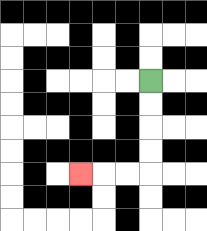{'start': '[6, 3]', 'end': '[3, 7]', 'path_directions': 'D,D,D,D,L,L,L', 'path_coordinates': '[[6, 3], [6, 4], [6, 5], [6, 6], [6, 7], [5, 7], [4, 7], [3, 7]]'}